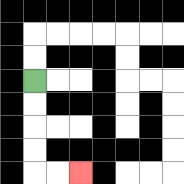{'start': '[1, 3]', 'end': '[3, 7]', 'path_directions': 'D,D,D,D,R,R', 'path_coordinates': '[[1, 3], [1, 4], [1, 5], [1, 6], [1, 7], [2, 7], [3, 7]]'}